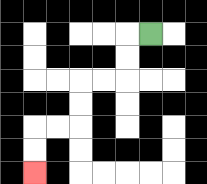{'start': '[6, 1]', 'end': '[1, 7]', 'path_directions': 'L,D,D,L,L,D,D,L,L,D,D', 'path_coordinates': '[[6, 1], [5, 1], [5, 2], [5, 3], [4, 3], [3, 3], [3, 4], [3, 5], [2, 5], [1, 5], [1, 6], [1, 7]]'}